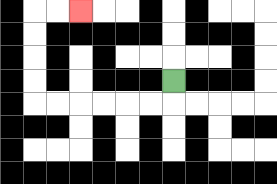{'start': '[7, 3]', 'end': '[3, 0]', 'path_directions': 'D,L,L,L,L,L,L,U,U,U,U,R,R', 'path_coordinates': '[[7, 3], [7, 4], [6, 4], [5, 4], [4, 4], [3, 4], [2, 4], [1, 4], [1, 3], [1, 2], [1, 1], [1, 0], [2, 0], [3, 0]]'}